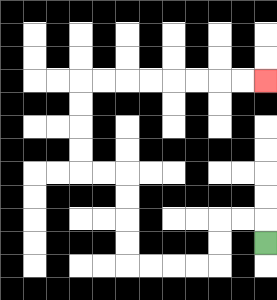{'start': '[11, 10]', 'end': '[11, 3]', 'path_directions': 'U,L,L,D,D,L,L,L,L,U,U,U,U,L,L,U,U,U,U,R,R,R,R,R,R,R,R', 'path_coordinates': '[[11, 10], [11, 9], [10, 9], [9, 9], [9, 10], [9, 11], [8, 11], [7, 11], [6, 11], [5, 11], [5, 10], [5, 9], [5, 8], [5, 7], [4, 7], [3, 7], [3, 6], [3, 5], [3, 4], [3, 3], [4, 3], [5, 3], [6, 3], [7, 3], [8, 3], [9, 3], [10, 3], [11, 3]]'}